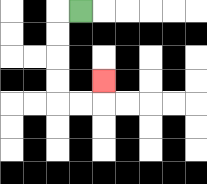{'start': '[3, 0]', 'end': '[4, 3]', 'path_directions': 'L,D,D,D,D,R,R,U', 'path_coordinates': '[[3, 0], [2, 0], [2, 1], [2, 2], [2, 3], [2, 4], [3, 4], [4, 4], [4, 3]]'}